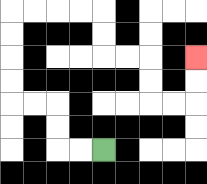{'start': '[4, 6]', 'end': '[8, 2]', 'path_directions': 'L,L,U,U,L,L,U,U,U,U,R,R,R,R,D,D,R,R,D,D,R,R,U,U', 'path_coordinates': '[[4, 6], [3, 6], [2, 6], [2, 5], [2, 4], [1, 4], [0, 4], [0, 3], [0, 2], [0, 1], [0, 0], [1, 0], [2, 0], [3, 0], [4, 0], [4, 1], [4, 2], [5, 2], [6, 2], [6, 3], [6, 4], [7, 4], [8, 4], [8, 3], [8, 2]]'}